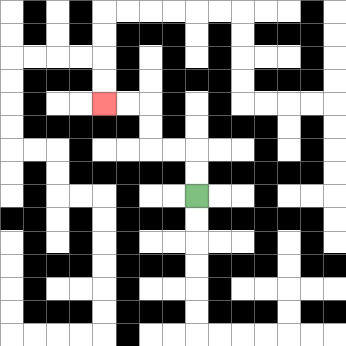{'start': '[8, 8]', 'end': '[4, 4]', 'path_directions': 'U,U,L,L,U,U,L,L', 'path_coordinates': '[[8, 8], [8, 7], [8, 6], [7, 6], [6, 6], [6, 5], [6, 4], [5, 4], [4, 4]]'}